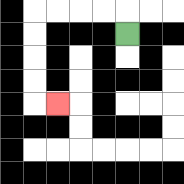{'start': '[5, 1]', 'end': '[2, 4]', 'path_directions': 'U,L,L,L,L,D,D,D,D,R', 'path_coordinates': '[[5, 1], [5, 0], [4, 0], [3, 0], [2, 0], [1, 0], [1, 1], [1, 2], [1, 3], [1, 4], [2, 4]]'}